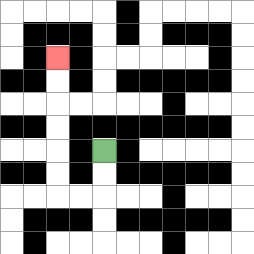{'start': '[4, 6]', 'end': '[2, 2]', 'path_directions': 'D,D,L,L,U,U,U,U,U,U', 'path_coordinates': '[[4, 6], [4, 7], [4, 8], [3, 8], [2, 8], [2, 7], [2, 6], [2, 5], [2, 4], [2, 3], [2, 2]]'}